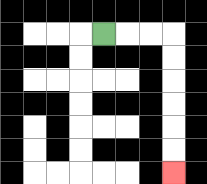{'start': '[4, 1]', 'end': '[7, 7]', 'path_directions': 'R,R,R,D,D,D,D,D,D', 'path_coordinates': '[[4, 1], [5, 1], [6, 1], [7, 1], [7, 2], [7, 3], [7, 4], [7, 5], [7, 6], [7, 7]]'}